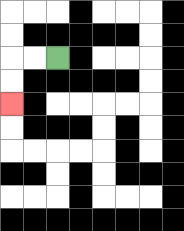{'start': '[2, 2]', 'end': '[0, 4]', 'path_directions': 'L,L,D,D', 'path_coordinates': '[[2, 2], [1, 2], [0, 2], [0, 3], [0, 4]]'}